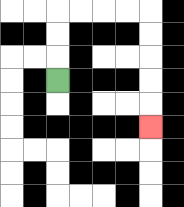{'start': '[2, 3]', 'end': '[6, 5]', 'path_directions': 'U,U,U,R,R,R,R,D,D,D,D,D', 'path_coordinates': '[[2, 3], [2, 2], [2, 1], [2, 0], [3, 0], [4, 0], [5, 0], [6, 0], [6, 1], [6, 2], [6, 3], [6, 4], [6, 5]]'}